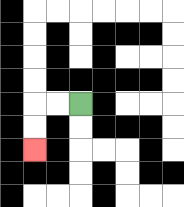{'start': '[3, 4]', 'end': '[1, 6]', 'path_directions': 'L,L,D,D', 'path_coordinates': '[[3, 4], [2, 4], [1, 4], [1, 5], [1, 6]]'}